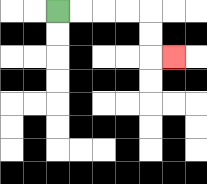{'start': '[2, 0]', 'end': '[7, 2]', 'path_directions': 'R,R,R,R,D,D,R', 'path_coordinates': '[[2, 0], [3, 0], [4, 0], [5, 0], [6, 0], [6, 1], [6, 2], [7, 2]]'}